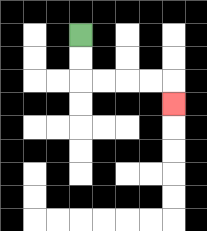{'start': '[3, 1]', 'end': '[7, 4]', 'path_directions': 'D,D,R,R,R,R,D', 'path_coordinates': '[[3, 1], [3, 2], [3, 3], [4, 3], [5, 3], [6, 3], [7, 3], [7, 4]]'}